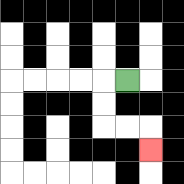{'start': '[5, 3]', 'end': '[6, 6]', 'path_directions': 'L,D,D,R,R,D', 'path_coordinates': '[[5, 3], [4, 3], [4, 4], [4, 5], [5, 5], [6, 5], [6, 6]]'}